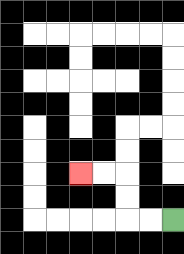{'start': '[7, 9]', 'end': '[3, 7]', 'path_directions': 'L,L,U,U,L,L', 'path_coordinates': '[[7, 9], [6, 9], [5, 9], [5, 8], [5, 7], [4, 7], [3, 7]]'}